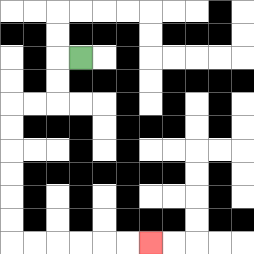{'start': '[3, 2]', 'end': '[6, 10]', 'path_directions': 'L,D,D,L,L,D,D,D,D,D,D,R,R,R,R,R,R', 'path_coordinates': '[[3, 2], [2, 2], [2, 3], [2, 4], [1, 4], [0, 4], [0, 5], [0, 6], [0, 7], [0, 8], [0, 9], [0, 10], [1, 10], [2, 10], [3, 10], [4, 10], [5, 10], [6, 10]]'}